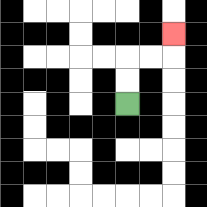{'start': '[5, 4]', 'end': '[7, 1]', 'path_directions': 'U,U,R,R,U', 'path_coordinates': '[[5, 4], [5, 3], [5, 2], [6, 2], [7, 2], [7, 1]]'}